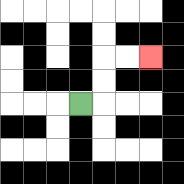{'start': '[3, 4]', 'end': '[6, 2]', 'path_directions': 'R,U,U,R,R', 'path_coordinates': '[[3, 4], [4, 4], [4, 3], [4, 2], [5, 2], [6, 2]]'}